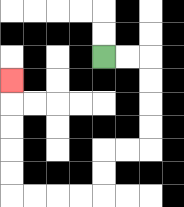{'start': '[4, 2]', 'end': '[0, 3]', 'path_directions': 'R,R,D,D,D,D,L,L,D,D,L,L,L,L,U,U,U,U,U', 'path_coordinates': '[[4, 2], [5, 2], [6, 2], [6, 3], [6, 4], [6, 5], [6, 6], [5, 6], [4, 6], [4, 7], [4, 8], [3, 8], [2, 8], [1, 8], [0, 8], [0, 7], [0, 6], [0, 5], [0, 4], [0, 3]]'}